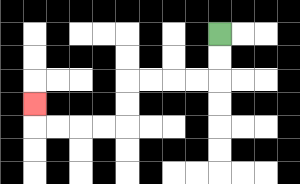{'start': '[9, 1]', 'end': '[1, 4]', 'path_directions': 'D,D,L,L,L,L,D,D,L,L,L,L,U', 'path_coordinates': '[[9, 1], [9, 2], [9, 3], [8, 3], [7, 3], [6, 3], [5, 3], [5, 4], [5, 5], [4, 5], [3, 5], [2, 5], [1, 5], [1, 4]]'}